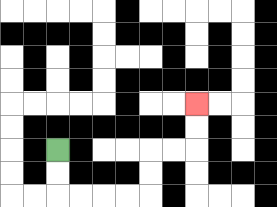{'start': '[2, 6]', 'end': '[8, 4]', 'path_directions': 'D,D,R,R,R,R,U,U,R,R,U,U', 'path_coordinates': '[[2, 6], [2, 7], [2, 8], [3, 8], [4, 8], [5, 8], [6, 8], [6, 7], [6, 6], [7, 6], [8, 6], [8, 5], [8, 4]]'}